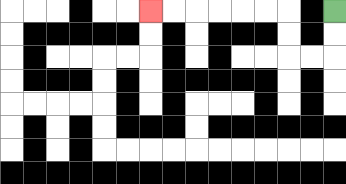{'start': '[14, 0]', 'end': '[6, 0]', 'path_directions': 'D,D,L,L,U,U,L,L,L,L,L,L', 'path_coordinates': '[[14, 0], [14, 1], [14, 2], [13, 2], [12, 2], [12, 1], [12, 0], [11, 0], [10, 0], [9, 0], [8, 0], [7, 0], [6, 0]]'}